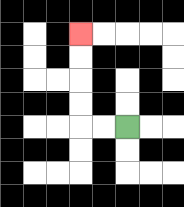{'start': '[5, 5]', 'end': '[3, 1]', 'path_directions': 'L,L,U,U,U,U', 'path_coordinates': '[[5, 5], [4, 5], [3, 5], [3, 4], [3, 3], [3, 2], [3, 1]]'}